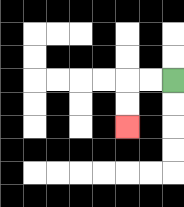{'start': '[7, 3]', 'end': '[5, 5]', 'path_directions': 'L,L,D,D', 'path_coordinates': '[[7, 3], [6, 3], [5, 3], [5, 4], [5, 5]]'}